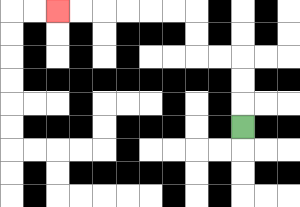{'start': '[10, 5]', 'end': '[2, 0]', 'path_directions': 'U,U,U,L,L,U,U,L,L,L,L,L,L', 'path_coordinates': '[[10, 5], [10, 4], [10, 3], [10, 2], [9, 2], [8, 2], [8, 1], [8, 0], [7, 0], [6, 0], [5, 0], [4, 0], [3, 0], [2, 0]]'}